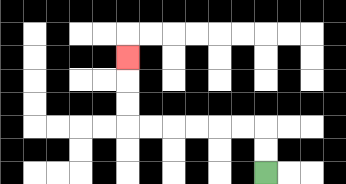{'start': '[11, 7]', 'end': '[5, 2]', 'path_directions': 'U,U,L,L,L,L,L,L,U,U,U', 'path_coordinates': '[[11, 7], [11, 6], [11, 5], [10, 5], [9, 5], [8, 5], [7, 5], [6, 5], [5, 5], [5, 4], [5, 3], [5, 2]]'}